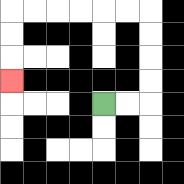{'start': '[4, 4]', 'end': '[0, 3]', 'path_directions': 'R,R,U,U,U,U,L,L,L,L,L,L,D,D,D', 'path_coordinates': '[[4, 4], [5, 4], [6, 4], [6, 3], [6, 2], [6, 1], [6, 0], [5, 0], [4, 0], [3, 0], [2, 0], [1, 0], [0, 0], [0, 1], [0, 2], [0, 3]]'}